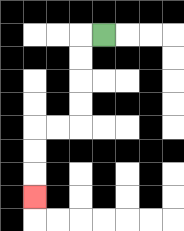{'start': '[4, 1]', 'end': '[1, 8]', 'path_directions': 'L,D,D,D,D,L,L,D,D,D', 'path_coordinates': '[[4, 1], [3, 1], [3, 2], [3, 3], [3, 4], [3, 5], [2, 5], [1, 5], [1, 6], [1, 7], [1, 8]]'}